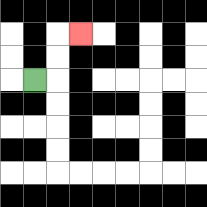{'start': '[1, 3]', 'end': '[3, 1]', 'path_directions': 'R,U,U,R', 'path_coordinates': '[[1, 3], [2, 3], [2, 2], [2, 1], [3, 1]]'}